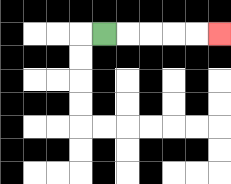{'start': '[4, 1]', 'end': '[9, 1]', 'path_directions': 'R,R,R,R,R', 'path_coordinates': '[[4, 1], [5, 1], [6, 1], [7, 1], [8, 1], [9, 1]]'}